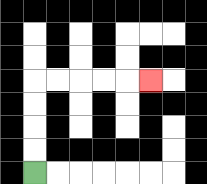{'start': '[1, 7]', 'end': '[6, 3]', 'path_directions': 'U,U,U,U,R,R,R,R,R', 'path_coordinates': '[[1, 7], [1, 6], [1, 5], [1, 4], [1, 3], [2, 3], [3, 3], [4, 3], [5, 3], [6, 3]]'}